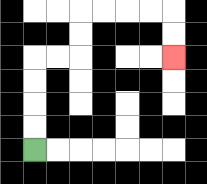{'start': '[1, 6]', 'end': '[7, 2]', 'path_directions': 'U,U,U,U,R,R,U,U,R,R,R,R,D,D', 'path_coordinates': '[[1, 6], [1, 5], [1, 4], [1, 3], [1, 2], [2, 2], [3, 2], [3, 1], [3, 0], [4, 0], [5, 0], [6, 0], [7, 0], [7, 1], [7, 2]]'}